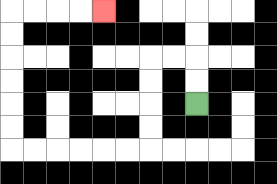{'start': '[8, 4]', 'end': '[4, 0]', 'path_directions': 'U,U,L,L,D,D,D,D,L,L,L,L,L,L,U,U,U,U,U,U,R,R,R,R', 'path_coordinates': '[[8, 4], [8, 3], [8, 2], [7, 2], [6, 2], [6, 3], [6, 4], [6, 5], [6, 6], [5, 6], [4, 6], [3, 6], [2, 6], [1, 6], [0, 6], [0, 5], [0, 4], [0, 3], [0, 2], [0, 1], [0, 0], [1, 0], [2, 0], [3, 0], [4, 0]]'}